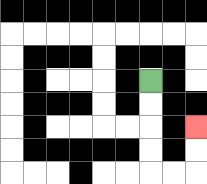{'start': '[6, 3]', 'end': '[8, 5]', 'path_directions': 'D,D,D,D,R,R,U,U', 'path_coordinates': '[[6, 3], [6, 4], [6, 5], [6, 6], [6, 7], [7, 7], [8, 7], [8, 6], [8, 5]]'}